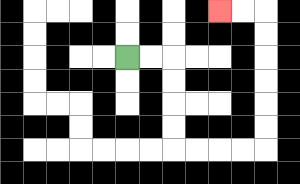{'start': '[5, 2]', 'end': '[9, 0]', 'path_directions': 'R,R,D,D,D,D,R,R,R,R,U,U,U,U,U,U,L,L', 'path_coordinates': '[[5, 2], [6, 2], [7, 2], [7, 3], [7, 4], [7, 5], [7, 6], [8, 6], [9, 6], [10, 6], [11, 6], [11, 5], [11, 4], [11, 3], [11, 2], [11, 1], [11, 0], [10, 0], [9, 0]]'}